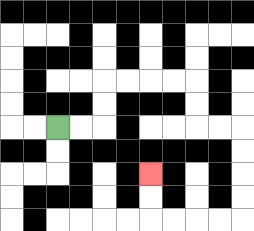{'start': '[2, 5]', 'end': '[6, 7]', 'path_directions': 'R,R,U,U,R,R,R,R,D,D,R,R,D,D,D,D,L,L,L,L,U,U', 'path_coordinates': '[[2, 5], [3, 5], [4, 5], [4, 4], [4, 3], [5, 3], [6, 3], [7, 3], [8, 3], [8, 4], [8, 5], [9, 5], [10, 5], [10, 6], [10, 7], [10, 8], [10, 9], [9, 9], [8, 9], [7, 9], [6, 9], [6, 8], [6, 7]]'}